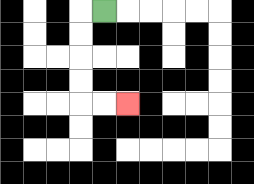{'start': '[4, 0]', 'end': '[5, 4]', 'path_directions': 'L,D,D,D,D,R,R', 'path_coordinates': '[[4, 0], [3, 0], [3, 1], [3, 2], [3, 3], [3, 4], [4, 4], [5, 4]]'}